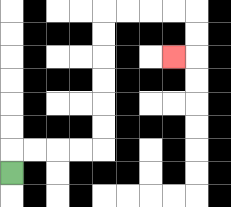{'start': '[0, 7]', 'end': '[7, 2]', 'path_directions': 'U,R,R,R,R,U,U,U,U,U,U,R,R,R,R,D,D,L', 'path_coordinates': '[[0, 7], [0, 6], [1, 6], [2, 6], [3, 6], [4, 6], [4, 5], [4, 4], [4, 3], [4, 2], [4, 1], [4, 0], [5, 0], [6, 0], [7, 0], [8, 0], [8, 1], [8, 2], [7, 2]]'}